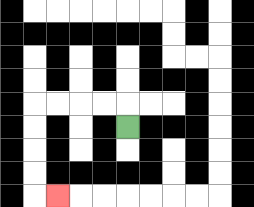{'start': '[5, 5]', 'end': '[2, 8]', 'path_directions': 'U,L,L,L,L,D,D,D,D,R', 'path_coordinates': '[[5, 5], [5, 4], [4, 4], [3, 4], [2, 4], [1, 4], [1, 5], [1, 6], [1, 7], [1, 8], [2, 8]]'}